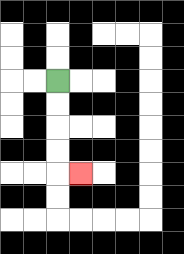{'start': '[2, 3]', 'end': '[3, 7]', 'path_directions': 'D,D,D,D,R', 'path_coordinates': '[[2, 3], [2, 4], [2, 5], [2, 6], [2, 7], [3, 7]]'}